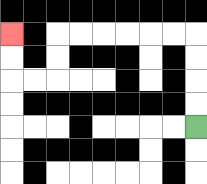{'start': '[8, 5]', 'end': '[0, 1]', 'path_directions': 'U,U,U,U,L,L,L,L,L,L,D,D,L,L,U,U', 'path_coordinates': '[[8, 5], [8, 4], [8, 3], [8, 2], [8, 1], [7, 1], [6, 1], [5, 1], [4, 1], [3, 1], [2, 1], [2, 2], [2, 3], [1, 3], [0, 3], [0, 2], [0, 1]]'}